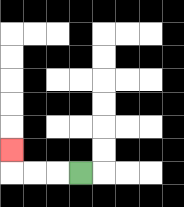{'start': '[3, 7]', 'end': '[0, 6]', 'path_directions': 'L,L,L,U', 'path_coordinates': '[[3, 7], [2, 7], [1, 7], [0, 7], [0, 6]]'}